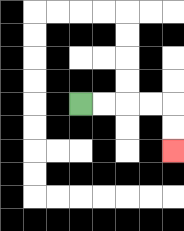{'start': '[3, 4]', 'end': '[7, 6]', 'path_directions': 'R,R,R,R,D,D', 'path_coordinates': '[[3, 4], [4, 4], [5, 4], [6, 4], [7, 4], [7, 5], [7, 6]]'}